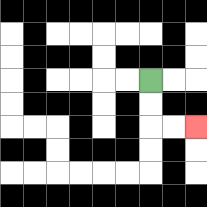{'start': '[6, 3]', 'end': '[8, 5]', 'path_directions': 'D,D,R,R', 'path_coordinates': '[[6, 3], [6, 4], [6, 5], [7, 5], [8, 5]]'}